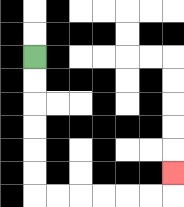{'start': '[1, 2]', 'end': '[7, 7]', 'path_directions': 'D,D,D,D,D,D,R,R,R,R,R,R,U', 'path_coordinates': '[[1, 2], [1, 3], [1, 4], [1, 5], [1, 6], [1, 7], [1, 8], [2, 8], [3, 8], [4, 8], [5, 8], [6, 8], [7, 8], [7, 7]]'}